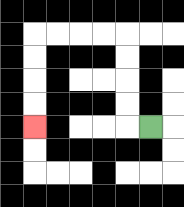{'start': '[6, 5]', 'end': '[1, 5]', 'path_directions': 'L,U,U,U,U,L,L,L,L,D,D,D,D', 'path_coordinates': '[[6, 5], [5, 5], [5, 4], [5, 3], [5, 2], [5, 1], [4, 1], [3, 1], [2, 1], [1, 1], [1, 2], [1, 3], [1, 4], [1, 5]]'}